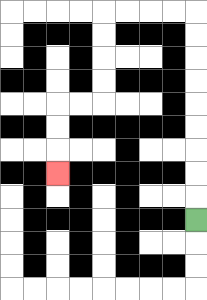{'start': '[8, 9]', 'end': '[2, 7]', 'path_directions': 'U,U,U,U,U,U,U,U,U,L,L,L,L,D,D,D,D,L,L,D,D,D', 'path_coordinates': '[[8, 9], [8, 8], [8, 7], [8, 6], [8, 5], [8, 4], [8, 3], [8, 2], [8, 1], [8, 0], [7, 0], [6, 0], [5, 0], [4, 0], [4, 1], [4, 2], [4, 3], [4, 4], [3, 4], [2, 4], [2, 5], [2, 6], [2, 7]]'}